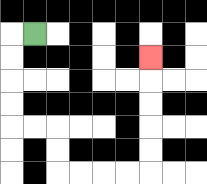{'start': '[1, 1]', 'end': '[6, 2]', 'path_directions': 'L,D,D,D,D,R,R,D,D,R,R,R,R,U,U,U,U,U', 'path_coordinates': '[[1, 1], [0, 1], [0, 2], [0, 3], [0, 4], [0, 5], [1, 5], [2, 5], [2, 6], [2, 7], [3, 7], [4, 7], [5, 7], [6, 7], [6, 6], [6, 5], [6, 4], [6, 3], [6, 2]]'}